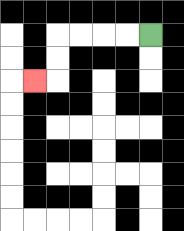{'start': '[6, 1]', 'end': '[1, 3]', 'path_directions': 'L,L,L,L,D,D,L', 'path_coordinates': '[[6, 1], [5, 1], [4, 1], [3, 1], [2, 1], [2, 2], [2, 3], [1, 3]]'}